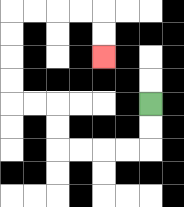{'start': '[6, 4]', 'end': '[4, 2]', 'path_directions': 'D,D,L,L,L,L,U,U,L,L,U,U,U,U,R,R,R,R,D,D', 'path_coordinates': '[[6, 4], [6, 5], [6, 6], [5, 6], [4, 6], [3, 6], [2, 6], [2, 5], [2, 4], [1, 4], [0, 4], [0, 3], [0, 2], [0, 1], [0, 0], [1, 0], [2, 0], [3, 0], [4, 0], [4, 1], [4, 2]]'}